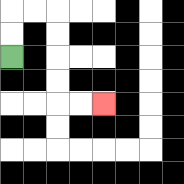{'start': '[0, 2]', 'end': '[4, 4]', 'path_directions': 'U,U,R,R,D,D,D,D,R,R', 'path_coordinates': '[[0, 2], [0, 1], [0, 0], [1, 0], [2, 0], [2, 1], [2, 2], [2, 3], [2, 4], [3, 4], [4, 4]]'}